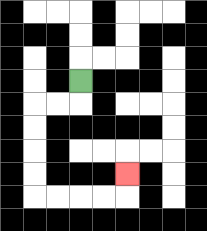{'start': '[3, 3]', 'end': '[5, 7]', 'path_directions': 'D,L,L,D,D,D,D,R,R,R,R,U', 'path_coordinates': '[[3, 3], [3, 4], [2, 4], [1, 4], [1, 5], [1, 6], [1, 7], [1, 8], [2, 8], [3, 8], [4, 8], [5, 8], [5, 7]]'}